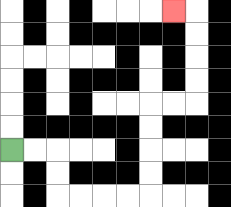{'start': '[0, 6]', 'end': '[7, 0]', 'path_directions': 'R,R,D,D,R,R,R,R,U,U,U,U,R,R,U,U,U,U,L', 'path_coordinates': '[[0, 6], [1, 6], [2, 6], [2, 7], [2, 8], [3, 8], [4, 8], [5, 8], [6, 8], [6, 7], [6, 6], [6, 5], [6, 4], [7, 4], [8, 4], [8, 3], [8, 2], [8, 1], [8, 0], [7, 0]]'}